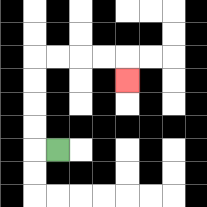{'start': '[2, 6]', 'end': '[5, 3]', 'path_directions': 'L,U,U,U,U,R,R,R,R,D', 'path_coordinates': '[[2, 6], [1, 6], [1, 5], [1, 4], [1, 3], [1, 2], [2, 2], [3, 2], [4, 2], [5, 2], [5, 3]]'}